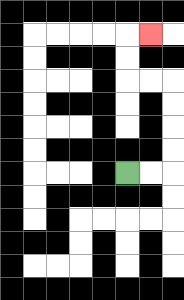{'start': '[5, 7]', 'end': '[6, 1]', 'path_directions': 'R,R,U,U,U,U,L,L,U,U,R', 'path_coordinates': '[[5, 7], [6, 7], [7, 7], [7, 6], [7, 5], [7, 4], [7, 3], [6, 3], [5, 3], [5, 2], [5, 1], [6, 1]]'}